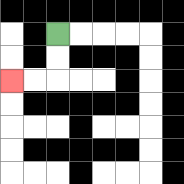{'start': '[2, 1]', 'end': '[0, 3]', 'path_directions': 'D,D,L,L', 'path_coordinates': '[[2, 1], [2, 2], [2, 3], [1, 3], [0, 3]]'}